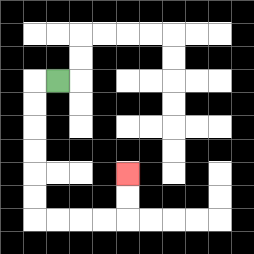{'start': '[2, 3]', 'end': '[5, 7]', 'path_directions': 'L,D,D,D,D,D,D,R,R,R,R,U,U', 'path_coordinates': '[[2, 3], [1, 3], [1, 4], [1, 5], [1, 6], [1, 7], [1, 8], [1, 9], [2, 9], [3, 9], [4, 9], [5, 9], [5, 8], [5, 7]]'}